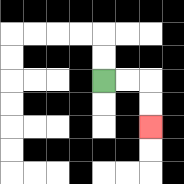{'start': '[4, 3]', 'end': '[6, 5]', 'path_directions': 'R,R,D,D', 'path_coordinates': '[[4, 3], [5, 3], [6, 3], [6, 4], [6, 5]]'}